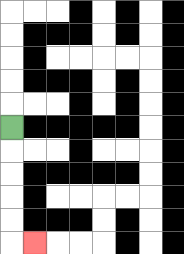{'start': '[0, 5]', 'end': '[1, 10]', 'path_directions': 'D,D,D,D,D,R', 'path_coordinates': '[[0, 5], [0, 6], [0, 7], [0, 8], [0, 9], [0, 10], [1, 10]]'}